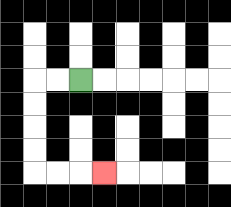{'start': '[3, 3]', 'end': '[4, 7]', 'path_directions': 'L,L,D,D,D,D,R,R,R', 'path_coordinates': '[[3, 3], [2, 3], [1, 3], [1, 4], [1, 5], [1, 6], [1, 7], [2, 7], [3, 7], [4, 7]]'}